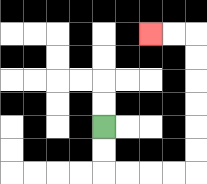{'start': '[4, 5]', 'end': '[6, 1]', 'path_directions': 'D,D,R,R,R,R,U,U,U,U,U,U,L,L', 'path_coordinates': '[[4, 5], [4, 6], [4, 7], [5, 7], [6, 7], [7, 7], [8, 7], [8, 6], [8, 5], [8, 4], [8, 3], [8, 2], [8, 1], [7, 1], [6, 1]]'}